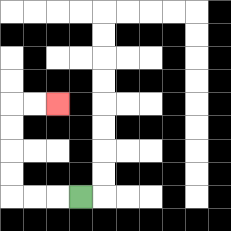{'start': '[3, 8]', 'end': '[2, 4]', 'path_directions': 'L,L,L,U,U,U,U,R,R', 'path_coordinates': '[[3, 8], [2, 8], [1, 8], [0, 8], [0, 7], [0, 6], [0, 5], [0, 4], [1, 4], [2, 4]]'}